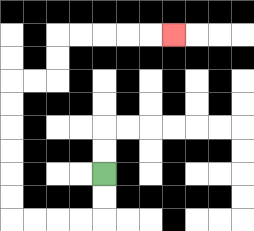{'start': '[4, 7]', 'end': '[7, 1]', 'path_directions': 'D,D,L,L,L,L,U,U,U,U,U,U,R,R,U,U,R,R,R,R,R', 'path_coordinates': '[[4, 7], [4, 8], [4, 9], [3, 9], [2, 9], [1, 9], [0, 9], [0, 8], [0, 7], [0, 6], [0, 5], [0, 4], [0, 3], [1, 3], [2, 3], [2, 2], [2, 1], [3, 1], [4, 1], [5, 1], [6, 1], [7, 1]]'}